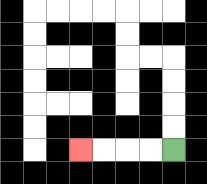{'start': '[7, 6]', 'end': '[3, 6]', 'path_directions': 'L,L,L,L', 'path_coordinates': '[[7, 6], [6, 6], [5, 6], [4, 6], [3, 6]]'}